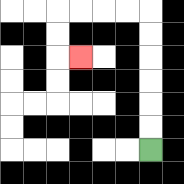{'start': '[6, 6]', 'end': '[3, 2]', 'path_directions': 'U,U,U,U,U,U,L,L,L,L,D,D,R', 'path_coordinates': '[[6, 6], [6, 5], [6, 4], [6, 3], [6, 2], [6, 1], [6, 0], [5, 0], [4, 0], [3, 0], [2, 0], [2, 1], [2, 2], [3, 2]]'}